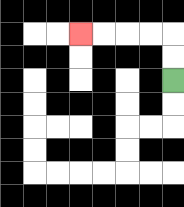{'start': '[7, 3]', 'end': '[3, 1]', 'path_directions': 'U,U,L,L,L,L', 'path_coordinates': '[[7, 3], [7, 2], [7, 1], [6, 1], [5, 1], [4, 1], [3, 1]]'}